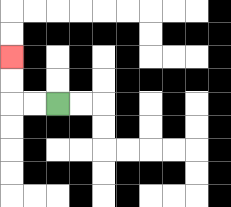{'start': '[2, 4]', 'end': '[0, 2]', 'path_directions': 'L,L,U,U', 'path_coordinates': '[[2, 4], [1, 4], [0, 4], [0, 3], [0, 2]]'}